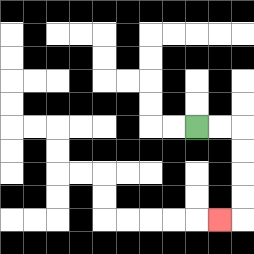{'start': '[8, 5]', 'end': '[9, 9]', 'path_directions': 'R,R,D,D,D,D,L', 'path_coordinates': '[[8, 5], [9, 5], [10, 5], [10, 6], [10, 7], [10, 8], [10, 9], [9, 9]]'}